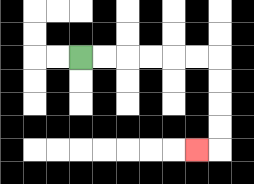{'start': '[3, 2]', 'end': '[8, 6]', 'path_directions': 'R,R,R,R,R,R,D,D,D,D,L', 'path_coordinates': '[[3, 2], [4, 2], [5, 2], [6, 2], [7, 2], [8, 2], [9, 2], [9, 3], [9, 4], [9, 5], [9, 6], [8, 6]]'}